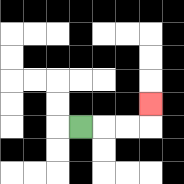{'start': '[3, 5]', 'end': '[6, 4]', 'path_directions': 'R,R,R,U', 'path_coordinates': '[[3, 5], [4, 5], [5, 5], [6, 5], [6, 4]]'}